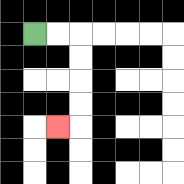{'start': '[1, 1]', 'end': '[2, 5]', 'path_directions': 'R,R,D,D,D,D,L', 'path_coordinates': '[[1, 1], [2, 1], [3, 1], [3, 2], [3, 3], [3, 4], [3, 5], [2, 5]]'}